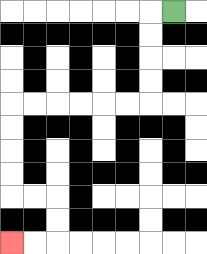{'start': '[7, 0]', 'end': '[0, 10]', 'path_directions': 'L,D,D,D,D,L,L,L,L,L,L,D,D,D,D,R,R,D,D,L,L', 'path_coordinates': '[[7, 0], [6, 0], [6, 1], [6, 2], [6, 3], [6, 4], [5, 4], [4, 4], [3, 4], [2, 4], [1, 4], [0, 4], [0, 5], [0, 6], [0, 7], [0, 8], [1, 8], [2, 8], [2, 9], [2, 10], [1, 10], [0, 10]]'}